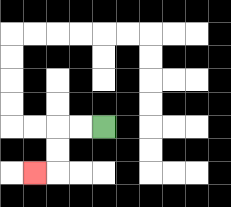{'start': '[4, 5]', 'end': '[1, 7]', 'path_directions': 'L,L,D,D,L', 'path_coordinates': '[[4, 5], [3, 5], [2, 5], [2, 6], [2, 7], [1, 7]]'}